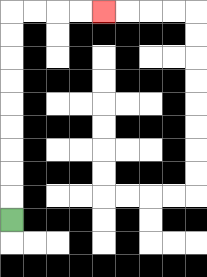{'start': '[0, 9]', 'end': '[4, 0]', 'path_directions': 'U,U,U,U,U,U,U,U,U,R,R,R,R', 'path_coordinates': '[[0, 9], [0, 8], [0, 7], [0, 6], [0, 5], [0, 4], [0, 3], [0, 2], [0, 1], [0, 0], [1, 0], [2, 0], [3, 0], [4, 0]]'}